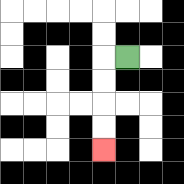{'start': '[5, 2]', 'end': '[4, 6]', 'path_directions': 'L,D,D,D,D', 'path_coordinates': '[[5, 2], [4, 2], [4, 3], [4, 4], [4, 5], [4, 6]]'}